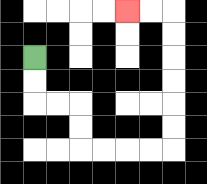{'start': '[1, 2]', 'end': '[5, 0]', 'path_directions': 'D,D,R,R,D,D,R,R,R,R,U,U,U,U,U,U,L,L', 'path_coordinates': '[[1, 2], [1, 3], [1, 4], [2, 4], [3, 4], [3, 5], [3, 6], [4, 6], [5, 6], [6, 6], [7, 6], [7, 5], [7, 4], [7, 3], [7, 2], [7, 1], [7, 0], [6, 0], [5, 0]]'}